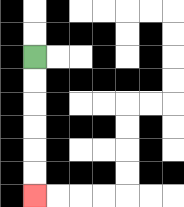{'start': '[1, 2]', 'end': '[1, 8]', 'path_directions': 'D,D,D,D,D,D', 'path_coordinates': '[[1, 2], [1, 3], [1, 4], [1, 5], [1, 6], [1, 7], [1, 8]]'}